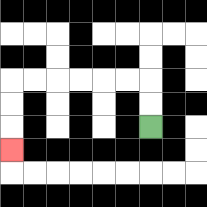{'start': '[6, 5]', 'end': '[0, 6]', 'path_directions': 'U,U,L,L,L,L,L,L,D,D,D', 'path_coordinates': '[[6, 5], [6, 4], [6, 3], [5, 3], [4, 3], [3, 3], [2, 3], [1, 3], [0, 3], [0, 4], [0, 5], [0, 6]]'}